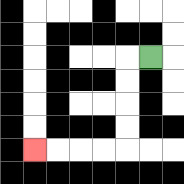{'start': '[6, 2]', 'end': '[1, 6]', 'path_directions': 'L,D,D,D,D,L,L,L,L', 'path_coordinates': '[[6, 2], [5, 2], [5, 3], [5, 4], [5, 5], [5, 6], [4, 6], [3, 6], [2, 6], [1, 6]]'}